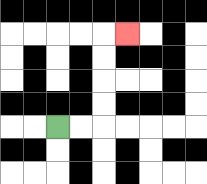{'start': '[2, 5]', 'end': '[5, 1]', 'path_directions': 'R,R,U,U,U,U,R', 'path_coordinates': '[[2, 5], [3, 5], [4, 5], [4, 4], [4, 3], [4, 2], [4, 1], [5, 1]]'}